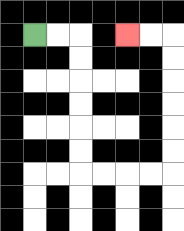{'start': '[1, 1]', 'end': '[5, 1]', 'path_directions': 'R,R,D,D,D,D,D,D,R,R,R,R,U,U,U,U,U,U,L,L', 'path_coordinates': '[[1, 1], [2, 1], [3, 1], [3, 2], [3, 3], [3, 4], [3, 5], [3, 6], [3, 7], [4, 7], [5, 7], [6, 7], [7, 7], [7, 6], [7, 5], [7, 4], [7, 3], [7, 2], [7, 1], [6, 1], [5, 1]]'}